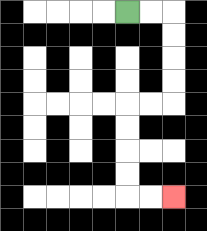{'start': '[5, 0]', 'end': '[7, 8]', 'path_directions': 'R,R,D,D,D,D,L,L,D,D,D,D,R,R', 'path_coordinates': '[[5, 0], [6, 0], [7, 0], [7, 1], [7, 2], [7, 3], [7, 4], [6, 4], [5, 4], [5, 5], [5, 6], [5, 7], [5, 8], [6, 8], [7, 8]]'}